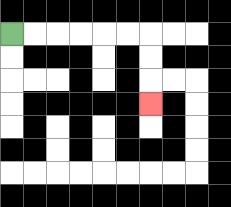{'start': '[0, 1]', 'end': '[6, 4]', 'path_directions': 'R,R,R,R,R,R,D,D,D', 'path_coordinates': '[[0, 1], [1, 1], [2, 1], [3, 1], [4, 1], [5, 1], [6, 1], [6, 2], [6, 3], [6, 4]]'}